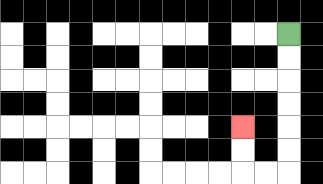{'start': '[12, 1]', 'end': '[10, 5]', 'path_directions': 'D,D,D,D,D,D,L,L,U,U', 'path_coordinates': '[[12, 1], [12, 2], [12, 3], [12, 4], [12, 5], [12, 6], [12, 7], [11, 7], [10, 7], [10, 6], [10, 5]]'}